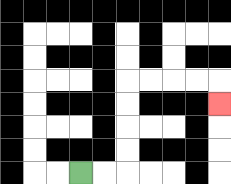{'start': '[3, 7]', 'end': '[9, 4]', 'path_directions': 'R,R,U,U,U,U,R,R,R,R,D', 'path_coordinates': '[[3, 7], [4, 7], [5, 7], [5, 6], [5, 5], [5, 4], [5, 3], [6, 3], [7, 3], [8, 3], [9, 3], [9, 4]]'}